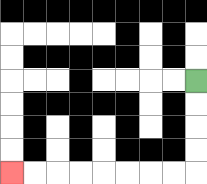{'start': '[8, 3]', 'end': '[0, 7]', 'path_directions': 'D,D,D,D,L,L,L,L,L,L,L,L', 'path_coordinates': '[[8, 3], [8, 4], [8, 5], [8, 6], [8, 7], [7, 7], [6, 7], [5, 7], [4, 7], [3, 7], [2, 7], [1, 7], [0, 7]]'}